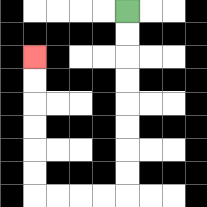{'start': '[5, 0]', 'end': '[1, 2]', 'path_directions': 'D,D,D,D,D,D,D,D,L,L,L,L,U,U,U,U,U,U', 'path_coordinates': '[[5, 0], [5, 1], [5, 2], [5, 3], [5, 4], [5, 5], [5, 6], [5, 7], [5, 8], [4, 8], [3, 8], [2, 8], [1, 8], [1, 7], [1, 6], [1, 5], [1, 4], [1, 3], [1, 2]]'}